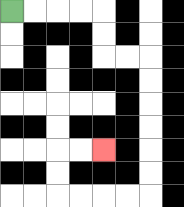{'start': '[0, 0]', 'end': '[4, 6]', 'path_directions': 'R,R,R,R,D,D,R,R,D,D,D,D,D,D,L,L,L,L,U,U,R,R', 'path_coordinates': '[[0, 0], [1, 0], [2, 0], [3, 0], [4, 0], [4, 1], [4, 2], [5, 2], [6, 2], [6, 3], [6, 4], [6, 5], [6, 6], [6, 7], [6, 8], [5, 8], [4, 8], [3, 8], [2, 8], [2, 7], [2, 6], [3, 6], [4, 6]]'}